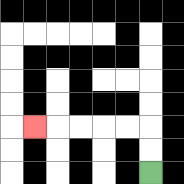{'start': '[6, 7]', 'end': '[1, 5]', 'path_directions': 'U,U,L,L,L,L,L', 'path_coordinates': '[[6, 7], [6, 6], [6, 5], [5, 5], [4, 5], [3, 5], [2, 5], [1, 5]]'}